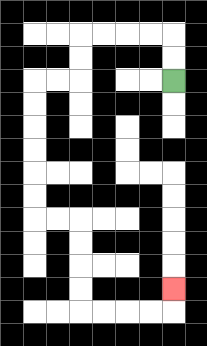{'start': '[7, 3]', 'end': '[7, 12]', 'path_directions': 'U,U,L,L,L,L,D,D,L,L,D,D,D,D,D,D,R,R,D,D,D,D,R,R,R,R,U', 'path_coordinates': '[[7, 3], [7, 2], [7, 1], [6, 1], [5, 1], [4, 1], [3, 1], [3, 2], [3, 3], [2, 3], [1, 3], [1, 4], [1, 5], [1, 6], [1, 7], [1, 8], [1, 9], [2, 9], [3, 9], [3, 10], [3, 11], [3, 12], [3, 13], [4, 13], [5, 13], [6, 13], [7, 13], [7, 12]]'}